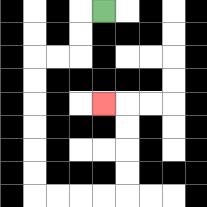{'start': '[4, 0]', 'end': '[4, 4]', 'path_directions': 'L,D,D,L,L,D,D,D,D,D,D,R,R,R,R,U,U,U,U,L', 'path_coordinates': '[[4, 0], [3, 0], [3, 1], [3, 2], [2, 2], [1, 2], [1, 3], [1, 4], [1, 5], [1, 6], [1, 7], [1, 8], [2, 8], [3, 8], [4, 8], [5, 8], [5, 7], [5, 6], [5, 5], [5, 4], [4, 4]]'}